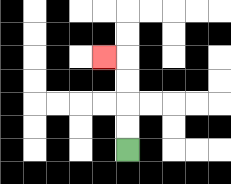{'start': '[5, 6]', 'end': '[4, 2]', 'path_directions': 'U,U,U,U,L', 'path_coordinates': '[[5, 6], [5, 5], [5, 4], [5, 3], [5, 2], [4, 2]]'}